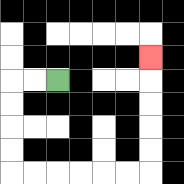{'start': '[2, 3]', 'end': '[6, 2]', 'path_directions': 'L,L,D,D,D,D,R,R,R,R,R,R,U,U,U,U,U', 'path_coordinates': '[[2, 3], [1, 3], [0, 3], [0, 4], [0, 5], [0, 6], [0, 7], [1, 7], [2, 7], [3, 7], [4, 7], [5, 7], [6, 7], [6, 6], [6, 5], [6, 4], [6, 3], [6, 2]]'}